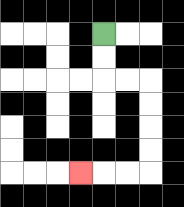{'start': '[4, 1]', 'end': '[3, 7]', 'path_directions': 'D,D,R,R,D,D,D,D,L,L,L', 'path_coordinates': '[[4, 1], [4, 2], [4, 3], [5, 3], [6, 3], [6, 4], [6, 5], [6, 6], [6, 7], [5, 7], [4, 7], [3, 7]]'}